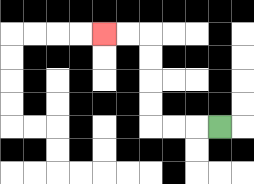{'start': '[9, 5]', 'end': '[4, 1]', 'path_directions': 'L,L,L,U,U,U,U,L,L', 'path_coordinates': '[[9, 5], [8, 5], [7, 5], [6, 5], [6, 4], [6, 3], [6, 2], [6, 1], [5, 1], [4, 1]]'}